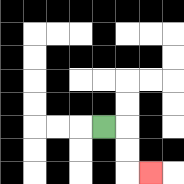{'start': '[4, 5]', 'end': '[6, 7]', 'path_directions': 'R,D,D,R', 'path_coordinates': '[[4, 5], [5, 5], [5, 6], [5, 7], [6, 7]]'}